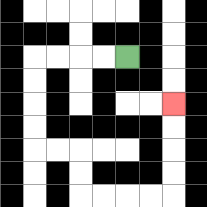{'start': '[5, 2]', 'end': '[7, 4]', 'path_directions': 'L,L,L,L,D,D,D,D,R,R,D,D,R,R,R,R,U,U,U,U', 'path_coordinates': '[[5, 2], [4, 2], [3, 2], [2, 2], [1, 2], [1, 3], [1, 4], [1, 5], [1, 6], [2, 6], [3, 6], [3, 7], [3, 8], [4, 8], [5, 8], [6, 8], [7, 8], [7, 7], [7, 6], [7, 5], [7, 4]]'}